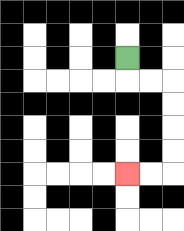{'start': '[5, 2]', 'end': '[5, 7]', 'path_directions': 'D,R,R,D,D,D,D,L,L', 'path_coordinates': '[[5, 2], [5, 3], [6, 3], [7, 3], [7, 4], [7, 5], [7, 6], [7, 7], [6, 7], [5, 7]]'}